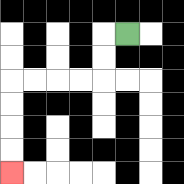{'start': '[5, 1]', 'end': '[0, 7]', 'path_directions': 'L,D,D,L,L,L,L,D,D,D,D', 'path_coordinates': '[[5, 1], [4, 1], [4, 2], [4, 3], [3, 3], [2, 3], [1, 3], [0, 3], [0, 4], [0, 5], [0, 6], [0, 7]]'}